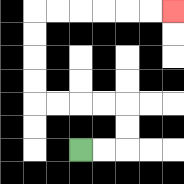{'start': '[3, 6]', 'end': '[7, 0]', 'path_directions': 'R,R,U,U,L,L,L,L,U,U,U,U,R,R,R,R,R,R', 'path_coordinates': '[[3, 6], [4, 6], [5, 6], [5, 5], [5, 4], [4, 4], [3, 4], [2, 4], [1, 4], [1, 3], [1, 2], [1, 1], [1, 0], [2, 0], [3, 0], [4, 0], [5, 0], [6, 0], [7, 0]]'}